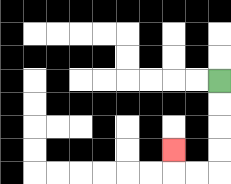{'start': '[9, 3]', 'end': '[7, 6]', 'path_directions': 'D,D,D,D,L,L,U', 'path_coordinates': '[[9, 3], [9, 4], [9, 5], [9, 6], [9, 7], [8, 7], [7, 7], [7, 6]]'}